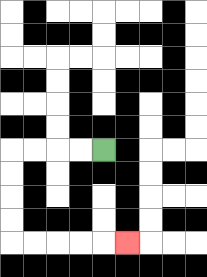{'start': '[4, 6]', 'end': '[5, 10]', 'path_directions': 'L,L,L,L,D,D,D,D,R,R,R,R,R', 'path_coordinates': '[[4, 6], [3, 6], [2, 6], [1, 6], [0, 6], [0, 7], [0, 8], [0, 9], [0, 10], [1, 10], [2, 10], [3, 10], [4, 10], [5, 10]]'}